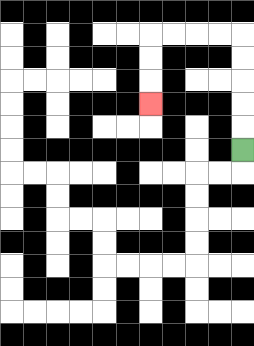{'start': '[10, 6]', 'end': '[6, 4]', 'path_directions': 'U,U,U,U,U,L,L,L,L,D,D,D', 'path_coordinates': '[[10, 6], [10, 5], [10, 4], [10, 3], [10, 2], [10, 1], [9, 1], [8, 1], [7, 1], [6, 1], [6, 2], [6, 3], [6, 4]]'}